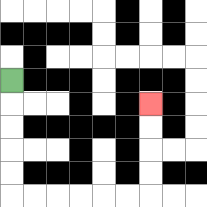{'start': '[0, 3]', 'end': '[6, 4]', 'path_directions': 'D,D,D,D,D,R,R,R,R,R,R,U,U,U,U', 'path_coordinates': '[[0, 3], [0, 4], [0, 5], [0, 6], [0, 7], [0, 8], [1, 8], [2, 8], [3, 8], [4, 8], [5, 8], [6, 8], [6, 7], [6, 6], [6, 5], [6, 4]]'}